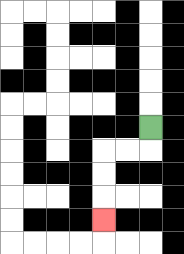{'start': '[6, 5]', 'end': '[4, 9]', 'path_directions': 'D,L,L,D,D,D', 'path_coordinates': '[[6, 5], [6, 6], [5, 6], [4, 6], [4, 7], [4, 8], [4, 9]]'}